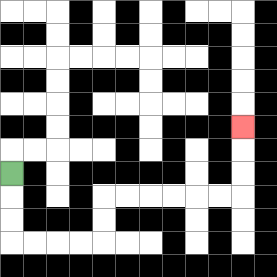{'start': '[0, 7]', 'end': '[10, 5]', 'path_directions': 'D,D,D,R,R,R,R,U,U,R,R,R,R,R,R,U,U,U', 'path_coordinates': '[[0, 7], [0, 8], [0, 9], [0, 10], [1, 10], [2, 10], [3, 10], [4, 10], [4, 9], [4, 8], [5, 8], [6, 8], [7, 8], [8, 8], [9, 8], [10, 8], [10, 7], [10, 6], [10, 5]]'}